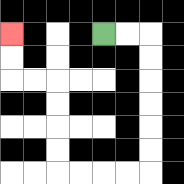{'start': '[4, 1]', 'end': '[0, 1]', 'path_directions': 'R,R,D,D,D,D,D,D,L,L,L,L,U,U,U,U,L,L,U,U', 'path_coordinates': '[[4, 1], [5, 1], [6, 1], [6, 2], [6, 3], [6, 4], [6, 5], [6, 6], [6, 7], [5, 7], [4, 7], [3, 7], [2, 7], [2, 6], [2, 5], [2, 4], [2, 3], [1, 3], [0, 3], [0, 2], [0, 1]]'}